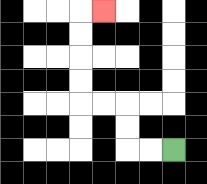{'start': '[7, 6]', 'end': '[4, 0]', 'path_directions': 'L,L,U,U,L,L,U,U,U,U,R', 'path_coordinates': '[[7, 6], [6, 6], [5, 6], [5, 5], [5, 4], [4, 4], [3, 4], [3, 3], [3, 2], [3, 1], [3, 0], [4, 0]]'}